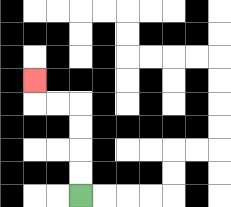{'start': '[3, 8]', 'end': '[1, 3]', 'path_directions': 'U,U,U,U,L,L,U', 'path_coordinates': '[[3, 8], [3, 7], [3, 6], [3, 5], [3, 4], [2, 4], [1, 4], [1, 3]]'}